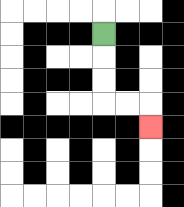{'start': '[4, 1]', 'end': '[6, 5]', 'path_directions': 'D,D,D,R,R,D', 'path_coordinates': '[[4, 1], [4, 2], [4, 3], [4, 4], [5, 4], [6, 4], [6, 5]]'}